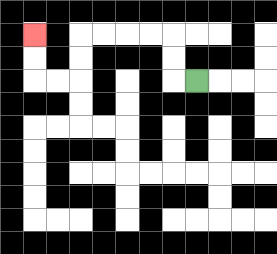{'start': '[8, 3]', 'end': '[1, 1]', 'path_directions': 'L,U,U,L,L,L,L,D,D,L,L,U,U', 'path_coordinates': '[[8, 3], [7, 3], [7, 2], [7, 1], [6, 1], [5, 1], [4, 1], [3, 1], [3, 2], [3, 3], [2, 3], [1, 3], [1, 2], [1, 1]]'}